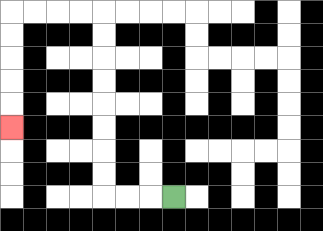{'start': '[7, 8]', 'end': '[0, 5]', 'path_directions': 'L,L,L,U,U,U,U,U,U,U,U,L,L,L,L,D,D,D,D,D', 'path_coordinates': '[[7, 8], [6, 8], [5, 8], [4, 8], [4, 7], [4, 6], [4, 5], [4, 4], [4, 3], [4, 2], [4, 1], [4, 0], [3, 0], [2, 0], [1, 0], [0, 0], [0, 1], [0, 2], [0, 3], [0, 4], [0, 5]]'}